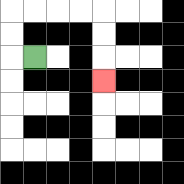{'start': '[1, 2]', 'end': '[4, 3]', 'path_directions': 'L,U,U,R,R,R,R,D,D,D', 'path_coordinates': '[[1, 2], [0, 2], [0, 1], [0, 0], [1, 0], [2, 0], [3, 0], [4, 0], [4, 1], [4, 2], [4, 3]]'}